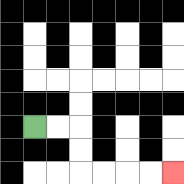{'start': '[1, 5]', 'end': '[7, 7]', 'path_directions': 'R,R,D,D,R,R,R,R', 'path_coordinates': '[[1, 5], [2, 5], [3, 5], [3, 6], [3, 7], [4, 7], [5, 7], [6, 7], [7, 7]]'}